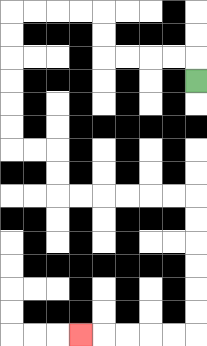{'start': '[8, 3]', 'end': '[3, 14]', 'path_directions': 'U,L,L,L,L,U,U,L,L,L,L,D,D,D,D,D,D,R,R,D,D,R,R,R,R,R,R,D,D,D,D,D,D,L,L,L,L,L', 'path_coordinates': '[[8, 3], [8, 2], [7, 2], [6, 2], [5, 2], [4, 2], [4, 1], [4, 0], [3, 0], [2, 0], [1, 0], [0, 0], [0, 1], [0, 2], [0, 3], [0, 4], [0, 5], [0, 6], [1, 6], [2, 6], [2, 7], [2, 8], [3, 8], [4, 8], [5, 8], [6, 8], [7, 8], [8, 8], [8, 9], [8, 10], [8, 11], [8, 12], [8, 13], [8, 14], [7, 14], [6, 14], [5, 14], [4, 14], [3, 14]]'}